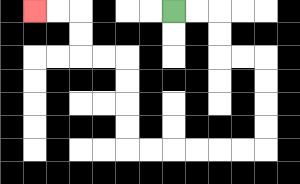{'start': '[7, 0]', 'end': '[1, 0]', 'path_directions': 'R,R,D,D,R,R,D,D,D,D,L,L,L,L,L,L,U,U,U,U,L,L,U,U,L,L', 'path_coordinates': '[[7, 0], [8, 0], [9, 0], [9, 1], [9, 2], [10, 2], [11, 2], [11, 3], [11, 4], [11, 5], [11, 6], [10, 6], [9, 6], [8, 6], [7, 6], [6, 6], [5, 6], [5, 5], [5, 4], [5, 3], [5, 2], [4, 2], [3, 2], [3, 1], [3, 0], [2, 0], [1, 0]]'}